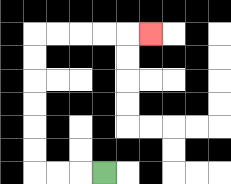{'start': '[4, 7]', 'end': '[6, 1]', 'path_directions': 'L,L,L,U,U,U,U,U,U,R,R,R,R,R', 'path_coordinates': '[[4, 7], [3, 7], [2, 7], [1, 7], [1, 6], [1, 5], [1, 4], [1, 3], [1, 2], [1, 1], [2, 1], [3, 1], [4, 1], [5, 1], [6, 1]]'}